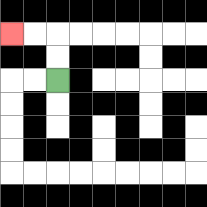{'start': '[2, 3]', 'end': '[0, 1]', 'path_directions': 'U,U,L,L', 'path_coordinates': '[[2, 3], [2, 2], [2, 1], [1, 1], [0, 1]]'}